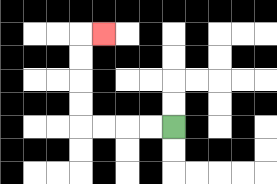{'start': '[7, 5]', 'end': '[4, 1]', 'path_directions': 'L,L,L,L,U,U,U,U,R', 'path_coordinates': '[[7, 5], [6, 5], [5, 5], [4, 5], [3, 5], [3, 4], [3, 3], [3, 2], [3, 1], [4, 1]]'}